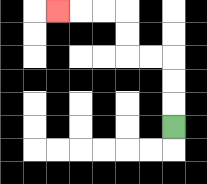{'start': '[7, 5]', 'end': '[2, 0]', 'path_directions': 'U,U,U,L,L,U,U,L,L,L', 'path_coordinates': '[[7, 5], [7, 4], [7, 3], [7, 2], [6, 2], [5, 2], [5, 1], [5, 0], [4, 0], [3, 0], [2, 0]]'}